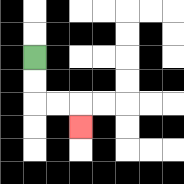{'start': '[1, 2]', 'end': '[3, 5]', 'path_directions': 'D,D,R,R,D', 'path_coordinates': '[[1, 2], [1, 3], [1, 4], [2, 4], [3, 4], [3, 5]]'}